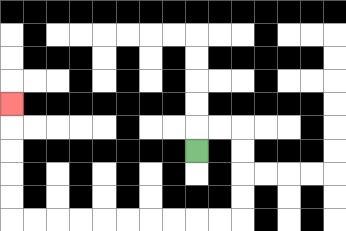{'start': '[8, 6]', 'end': '[0, 4]', 'path_directions': 'U,R,R,D,D,D,D,L,L,L,L,L,L,L,L,L,L,U,U,U,U,U', 'path_coordinates': '[[8, 6], [8, 5], [9, 5], [10, 5], [10, 6], [10, 7], [10, 8], [10, 9], [9, 9], [8, 9], [7, 9], [6, 9], [5, 9], [4, 9], [3, 9], [2, 9], [1, 9], [0, 9], [0, 8], [0, 7], [0, 6], [0, 5], [0, 4]]'}